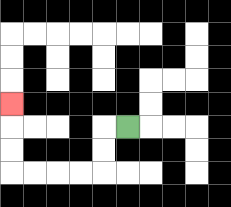{'start': '[5, 5]', 'end': '[0, 4]', 'path_directions': 'L,D,D,L,L,L,L,U,U,U', 'path_coordinates': '[[5, 5], [4, 5], [4, 6], [4, 7], [3, 7], [2, 7], [1, 7], [0, 7], [0, 6], [0, 5], [0, 4]]'}